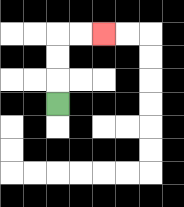{'start': '[2, 4]', 'end': '[4, 1]', 'path_directions': 'U,U,U,R,R', 'path_coordinates': '[[2, 4], [2, 3], [2, 2], [2, 1], [3, 1], [4, 1]]'}